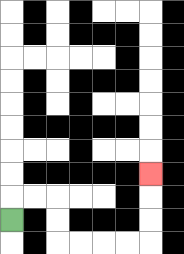{'start': '[0, 9]', 'end': '[6, 7]', 'path_directions': 'U,R,R,D,D,R,R,R,R,U,U,U', 'path_coordinates': '[[0, 9], [0, 8], [1, 8], [2, 8], [2, 9], [2, 10], [3, 10], [4, 10], [5, 10], [6, 10], [6, 9], [6, 8], [6, 7]]'}